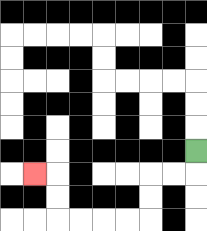{'start': '[8, 6]', 'end': '[1, 7]', 'path_directions': 'D,L,L,D,D,L,L,L,L,U,U,L', 'path_coordinates': '[[8, 6], [8, 7], [7, 7], [6, 7], [6, 8], [6, 9], [5, 9], [4, 9], [3, 9], [2, 9], [2, 8], [2, 7], [1, 7]]'}